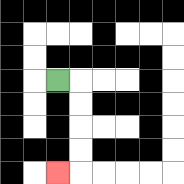{'start': '[2, 3]', 'end': '[2, 7]', 'path_directions': 'R,D,D,D,D,L', 'path_coordinates': '[[2, 3], [3, 3], [3, 4], [3, 5], [3, 6], [3, 7], [2, 7]]'}